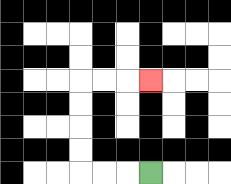{'start': '[6, 7]', 'end': '[6, 3]', 'path_directions': 'L,L,L,U,U,U,U,R,R,R', 'path_coordinates': '[[6, 7], [5, 7], [4, 7], [3, 7], [3, 6], [3, 5], [3, 4], [3, 3], [4, 3], [5, 3], [6, 3]]'}